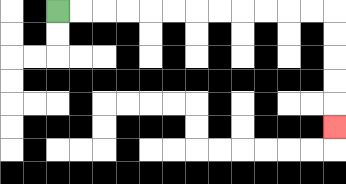{'start': '[2, 0]', 'end': '[14, 5]', 'path_directions': 'R,R,R,R,R,R,R,R,R,R,R,R,D,D,D,D,D', 'path_coordinates': '[[2, 0], [3, 0], [4, 0], [5, 0], [6, 0], [7, 0], [8, 0], [9, 0], [10, 0], [11, 0], [12, 0], [13, 0], [14, 0], [14, 1], [14, 2], [14, 3], [14, 4], [14, 5]]'}